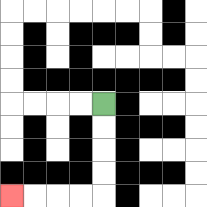{'start': '[4, 4]', 'end': '[0, 8]', 'path_directions': 'D,D,D,D,L,L,L,L', 'path_coordinates': '[[4, 4], [4, 5], [4, 6], [4, 7], [4, 8], [3, 8], [2, 8], [1, 8], [0, 8]]'}